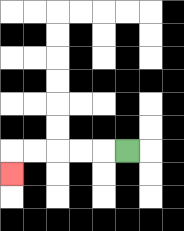{'start': '[5, 6]', 'end': '[0, 7]', 'path_directions': 'L,L,L,L,L,D', 'path_coordinates': '[[5, 6], [4, 6], [3, 6], [2, 6], [1, 6], [0, 6], [0, 7]]'}